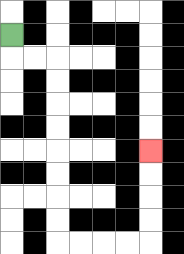{'start': '[0, 1]', 'end': '[6, 6]', 'path_directions': 'D,R,R,D,D,D,D,D,D,D,D,R,R,R,R,U,U,U,U', 'path_coordinates': '[[0, 1], [0, 2], [1, 2], [2, 2], [2, 3], [2, 4], [2, 5], [2, 6], [2, 7], [2, 8], [2, 9], [2, 10], [3, 10], [4, 10], [5, 10], [6, 10], [6, 9], [6, 8], [6, 7], [6, 6]]'}